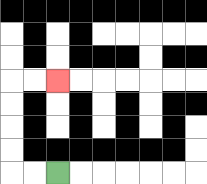{'start': '[2, 7]', 'end': '[2, 3]', 'path_directions': 'L,L,U,U,U,U,R,R', 'path_coordinates': '[[2, 7], [1, 7], [0, 7], [0, 6], [0, 5], [0, 4], [0, 3], [1, 3], [2, 3]]'}